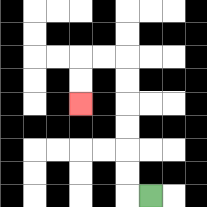{'start': '[6, 8]', 'end': '[3, 4]', 'path_directions': 'L,U,U,U,U,U,U,L,L,D,D', 'path_coordinates': '[[6, 8], [5, 8], [5, 7], [5, 6], [5, 5], [5, 4], [5, 3], [5, 2], [4, 2], [3, 2], [3, 3], [3, 4]]'}